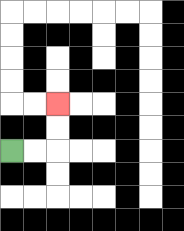{'start': '[0, 6]', 'end': '[2, 4]', 'path_directions': 'R,R,U,U', 'path_coordinates': '[[0, 6], [1, 6], [2, 6], [2, 5], [2, 4]]'}